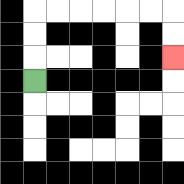{'start': '[1, 3]', 'end': '[7, 2]', 'path_directions': 'U,U,U,R,R,R,R,R,R,D,D', 'path_coordinates': '[[1, 3], [1, 2], [1, 1], [1, 0], [2, 0], [3, 0], [4, 0], [5, 0], [6, 0], [7, 0], [7, 1], [7, 2]]'}